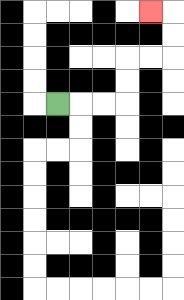{'start': '[2, 4]', 'end': '[6, 0]', 'path_directions': 'R,R,R,U,U,R,R,U,U,L', 'path_coordinates': '[[2, 4], [3, 4], [4, 4], [5, 4], [5, 3], [5, 2], [6, 2], [7, 2], [7, 1], [7, 0], [6, 0]]'}